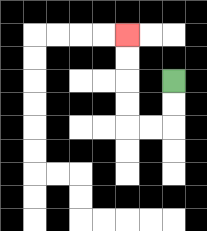{'start': '[7, 3]', 'end': '[5, 1]', 'path_directions': 'D,D,L,L,U,U,U,U', 'path_coordinates': '[[7, 3], [7, 4], [7, 5], [6, 5], [5, 5], [5, 4], [5, 3], [5, 2], [5, 1]]'}